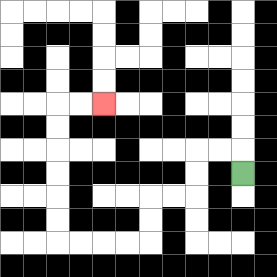{'start': '[10, 7]', 'end': '[4, 4]', 'path_directions': 'U,L,L,D,D,L,L,D,D,L,L,L,L,U,U,U,U,U,U,R,R', 'path_coordinates': '[[10, 7], [10, 6], [9, 6], [8, 6], [8, 7], [8, 8], [7, 8], [6, 8], [6, 9], [6, 10], [5, 10], [4, 10], [3, 10], [2, 10], [2, 9], [2, 8], [2, 7], [2, 6], [2, 5], [2, 4], [3, 4], [4, 4]]'}